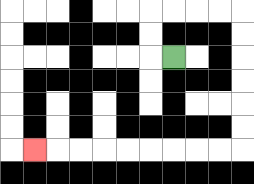{'start': '[7, 2]', 'end': '[1, 6]', 'path_directions': 'L,U,U,R,R,R,R,D,D,D,D,D,D,L,L,L,L,L,L,L,L,L', 'path_coordinates': '[[7, 2], [6, 2], [6, 1], [6, 0], [7, 0], [8, 0], [9, 0], [10, 0], [10, 1], [10, 2], [10, 3], [10, 4], [10, 5], [10, 6], [9, 6], [8, 6], [7, 6], [6, 6], [5, 6], [4, 6], [3, 6], [2, 6], [1, 6]]'}